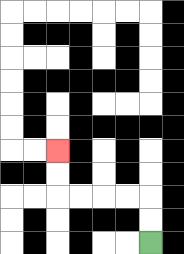{'start': '[6, 10]', 'end': '[2, 6]', 'path_directions': 'U,U,L,L,L,L,U,U', 'path_coordinates': '[[6, 10], [6, 9], [6, 8], [5, 8], [4, 8], [3, 8], [2, 8], [2, 7], [2, 6]]'}